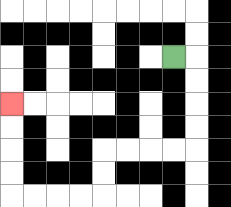{'start': '[7, 2]', 'end': '[0, 4]', 'path_directions': 'R,D,D,D,D,L,L,L,L,D,D,L,L,L,L,U,U,U,U', 'path_coordinates': '[[7, 2], [8, 2], [8, 3], [8, 4], [8, 5], [8, 6], [7, 6], [6, 6], [5, 6], [4, 6], [4, 7], [4, 8], [3, 8], [2, 8], [1, 8], [0, 8], [0, 7], [0, 6], [0, 5], [0, 4]]'}